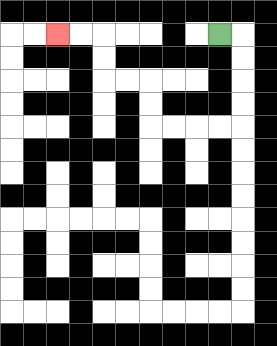{'start': '[9, 1]', 'end': '[2, 1]', 'path_directions': 'R,D,D,D,D,L,L,L,L,U,U,L,L,U,U,L,L', 'path_coordinates': '[[9, 1], [10, 1], [10, 2], [10, 3], [10, 4], [10, 5], [9, 5], [8, 5], [7, 5], [6, 5], [6, 4], [6, 3], [5, 3], [4, 3], [4, 2], [4, 1], [3, 1], [2, 1]]'}